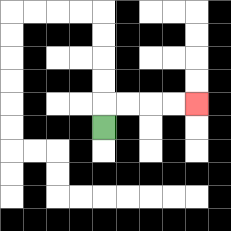{'start': '[4, 5]', 'end': '[8, 4]', 'path_directions': 'U,R,R,R,R', 'path_coordinates': '[[4, 5], [4, 4], [5, 4], [6, 4], [7, 4], [8, 4]]'}